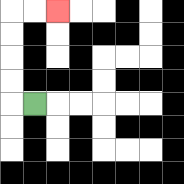{'start': '[1, 4]', 'end': '[2, 0]', 'path_directions': 'L,U,U,U,U,R,R', 'path_coordinates': '[[1, 4], [0, 4], [0, 3], [0, 2], [0, 1], [0, 0], [1, 0], [2, 0]]'}